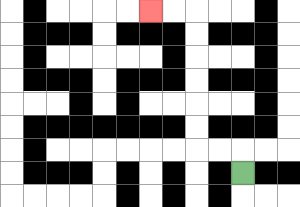{'start': '[10, 7]', 'end': '[6, 0]', 'path_directions': 'U,L,L,U,U,U,U,U,U,L,L', 'path_coordinates': '[[10, 7], [10, 6], [9, 6], [8, 6], [8, 5], [8, 4], [8, 3], [8, 2], [8, 1], [8, 0], [7, 0], [6, 0]]'}